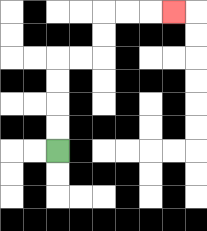{'start': '[2, 6]', 'end': '[7, 0]', 'path_directions': 'U,U,U,U,R,R,U,U,R,R,R', 'path_coordinates': '[[2, 6], [2, 5], [2, 4], [2, 3], [2, 2], [3, 2], [4, 2], [4, 1], [4, 0], [5, 0], [6, 0], [7, 0]]'}